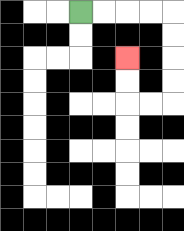{'start': '[3, 0]', 'end': '[5, 2]', 'path_directions': 'R,R,R,R,D,D,D,D,L,L,U,U', 'path_coordinates': '[[3, 0], [4, 0], [5, 0], [6, 0], [7, 0], [7, 1], [7, 2], [7, 3], [7, 4], [6, 4], [5, 4], [5, 3], [5, 2]]'}